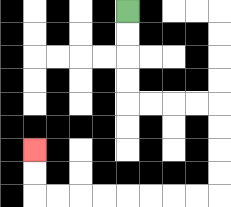{'start': '[5, 0]', 'end': '[1, 6]', 'path_directions': 'D,D,D,D,R,R,R,R,D,D,D,D,L,L,L,L,L,L,L,L,U,U', 'path_coordinates': '[[5, 0], [5, 1], [5, 2], [5, 3], [5, 4], [6, 4], [7, 4], [8, 4], [9, 4], [9, 5], [9, 6], [9, 7], [9, 8], [8, 8], [7, 8], [6, 8], [5, 8], [4, 8], [3, 8], [2, 8], [1, 8], [1, 7], [1, 6]]'}